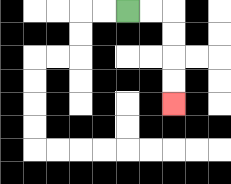{'start': '[5, 0]', 'end': '[7, 4]', 'path_directions': 'R,R,D,D,D,D', 'path_coordinates': '[[5, 0], [6, 0], [7, 0], [7, 1], [7, 2], [7, 3], [7, 4]]'}